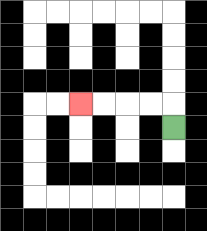{'start': '[7, 5]', 'end': '[3, 4]', 'path_directions': 'U,L,L,L,L', 'path_coordinates': '[[7, 5], [7, 4], [6, 4], [5, 4], [4, 4], [3, 4]]'}